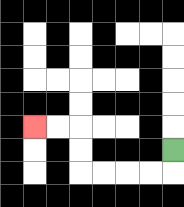{'start': '[7, 6]', 'end': '[1, 5]', 'path_directions': 'D,L,L,L,L,U,U,L,L', 'path_coordinates': '[[7, 6], [7, 7], [6, 7], [5, 7], [4, 7], [3, 7], [3, 6], [3, 5], [2, 5], [1, 5]]'}